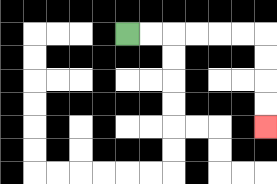{'start': '[5, 1]', 'end': '[11, 5]', 'path_directions': 'R,R,R,R,R,R,D,D,D,D', 'path_coordinates': '[[5, 1], [6, 1], [7, 1], [8, 1], [9, 1], [10, 1], [11, 1], [11, 2], [11, 3], [11, 4], [11, 5]]'}